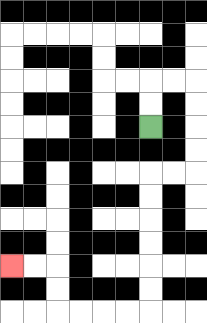{'start': '[6, 5]', 'end': '[0, 11]', 'path_directions': 'U,U,R,R,D,D,D,D,L,L,D,D,D,D,D,D,L,L,L,L,U,U,L,L', 'path_coordinates': '[[6, 5], [6, 4], [6, 3], [7, 3], [8, 3], [8, 4], [8, 5], [8, 6], [8, 7], [7, 7], [6, 7], [6, 8], [6, 9], [6, 10], [6, 11], [6, 12], [6, 13], [5, 13], [4, 13], [3, 13], [2, 13], [2, 12], [2, 11], [1, 11], [0, 11]]'}